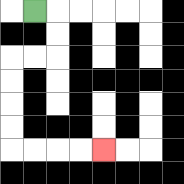{'start': '[1, 0]', 'end': '[4, 6]', 'path_directions': 'R,D,D,L,L,D,D,D,D,R,R,R,R', 'path_coordinates': '[[1, 0], [2, 0], [2, 1], [2, 2], [1, 2], [0, 2], [0, 3], [0, 4], [0, 5], [0, 6], [1, 6], [2, 6], [3, 6], [4, 6]]'}